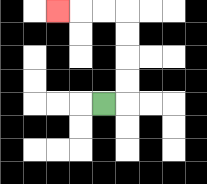{'start': '[4, 4]', 'end': '[2, 0]', 'path_directions': 'R,U,U,U,U,L,L,L', 'path_coordinates': '[[4, 4], [5, 4], [5, 3], [5, 2], [5, 1], [5, 0], [4, 0], [3, 0], [2, 0]]'}